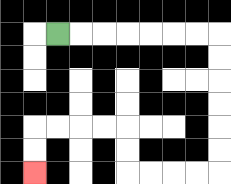{'start': '[2, 1]', 'end': '[1, 7]', 'path_directions': 'R,R,R,R,R,R,R,D,D,D,D,D,D,L,L,L,L,U,U,L,L,L,L,D,D', 'path_coordinates': '[[2, 1], [3, 1], [4, 1], [5, 1], [6, 1], [7, 1], [8, 1], [9, 1], [9, 2], [9, 3], [9, 4], [9, 5], [9, 6], [9, 7], [8, 7], [7, 7], [6, 7], [5, 7], [5, 6], [5, 5], [4, 5], [3, 5], [2, 5], [1, 5], [1, 6], [1, 7]]'}